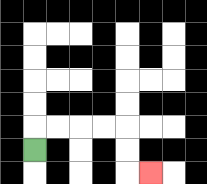{'start': '[1, 6]', 'end': '[6, 7]', 'path_directions': 'U,R,R,R,R,D,D,R', 'path_coordinates': '[[1, 6], [1, 5], [2, 5], [3, 5], [4, 5], [5, 5], [5, 6], [5, 7], [6, 7]]'}